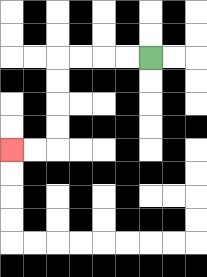{'start': '[6, 2]', 'end': '[0, 6]', 'path_directions': 'L,L,L,L,D,D,D,D,L,L', 'path_coordinates': '[[6, 2], [5, 2], [4, 2], [3, 2], [2, 2], [2, 3], [2, 4], [2, 5], [2, 6], [1, 6], [0, 6]]'}